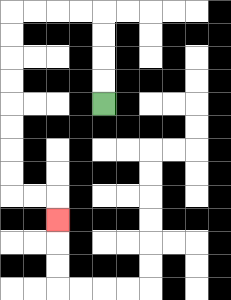{'start': '[4, 4]', 'end': '[2, 9]', 'path_directions': 'U,U,U,U,L,L,L,L,D,D,D,D,D,D,D,D,R,R,D', 'path_coordinates': '[[4, 4], [4, 3], [4, 2], [4, 1], [4, 0], [3, 0], [2, 0], [1, 0], [0, 0], [0, 1], [0, 2], [0, 3], [0, 4], [0, 5], [0, 6], [0, 7], [0, 8], [1, 8], [2, 8], [2, 9]]'}